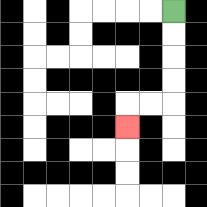{'start': '[7, 0]', 'end': '[5, 5]', 'path_directions': 'D,D,D,D,L,L,D', 'path_coordinates': '[[7, 0], [7, 1], [7, 2], [7, 3], [7, 4], [6, 4], [5, 4], [5, 5]]'}